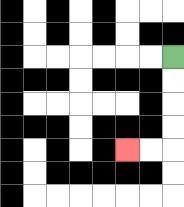{'start': '[7, 2]', 'end': '[5, 6]', 'path_directions': 'D,D,D,D,L,L', 'path_coordinates': '[[7, 2], [7, 3], [7, 4], [7, 5], [7, 6], [6, 6], [5, 6]]'}